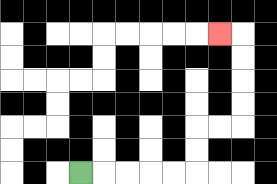{'start': '[3, 7]', 'end': '[9, 1]', 'path_directions': 'R,R,R,R,R,U,U,R,R,U,U,U,U,L', 'path_coordinates': '[[3, 7], [4, 7], [5, 7], [6, 7], [7, 7], [8, 7], [8, 6], [8, 5], [9, 5], [10, 5], [10, 4], [10, 3], [10, 2], [10, 1], [9, 1]]'}